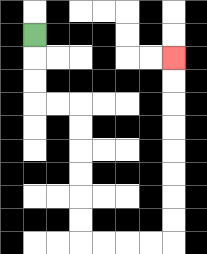{'start': '[1, 1]', 'end': '[7, 2]', 'path_directions': 'D,D,D,R,R,D,D,D,D,D,D,R,R,R,R,U,U,U,U,U,U,U,U', 'path_coordinates': '[[1, 1], [1, 2], [1, 3], [1, 4], [2, 4], [3, 4], [3, 5], [3, 6], [3, 7], [3, 8], [3, 9], [3, 10], [4, 10], [5, 10], [6, 10], [7, 10], [7, 9], [7, 8], [7, 7], [7, 6], [7, 5], [7, 4], [7, 3], [7, 2]]'}